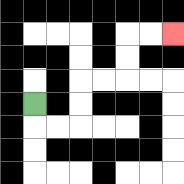{'start': '[1, 4]', 'end': '[7, 1]', 'path_directions': 'D,R,R,U,U,R,R,U,U,R,R', 'path_coordinates': '[[1, 4], [1, 5], [2, 5], [3, 5], [3, 4], [3, 3], [4, 3], [5, 3], [5, 2], [5, 1], [6, 1], [7, 1]]'}